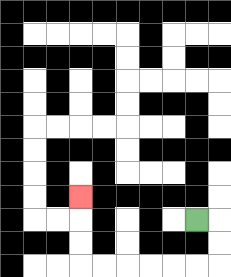{'start': '[8, 9]', 'end': '[3, 8]', 'path_directions': 'R,D,D,L,L,L,L,L,L,U,U,U', 'path_coordinates': '[[8, 9], [9, 9], [9, 10], [9, 11], [8, 11], [7, 11], [6, 11], [5, 11], [4, 11], [3, 11], [3, 10], [3, 9], [3, 8]]'}